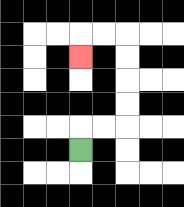{'start': '[3, 6]', 'end': '[3, 2]', 'path_directions': 'U,R,R,U,U,U,U,L,L,D', 'path_coordinates': '[[3, 6], [3, 5], [4, 5], [5, 5], [5, 4], [5, 3], [5, 2], [5, 1], [4, 1], [3, 1], [3, 2]]'}